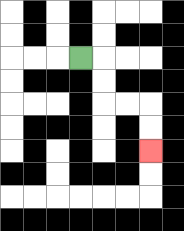{'start': '[3, 2]', 'end': '[6, 6]', 'path_directions': 'R,D,D,R,R,D,D', 'path_coordinates': '[[3, 2], [4, 2], [4, 3], [4, 4], [5, 4], [6, 4], [6, 5], [6, 6]]'}